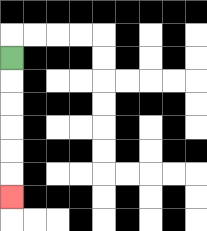{'start': '[0, 2]', 'end': '[0, 8]', 'path_directions': 'D,D,D,D,D,D', 'path_coordinates': '[[0, 2], [0, 3], [0, 4], [0, 5], [0, 6], [0, 7], [0, 8]]'}